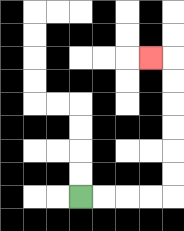{'start': '[3, 8]', 'end': '[6, 2]', 'path_directions': 'R,R,R,R,U,U,U,U,U,U,L', 'path_coordinates': '[[3, 8], [4, 8], [5, 8], [6, 8], [7, 8], [7, 7], [7, 6], [7, 5], [7, 4], [7, 3], [7, 2], [6, 2]]'}